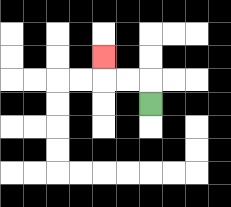{'start': '[6, 4]', 'end': '[4, 2]', 'path_directions': 'U,L,L,U', 'path_coordinates': '[[6, 4], [6, 3], [5, 3], [4, 3], [4, 2]]'}